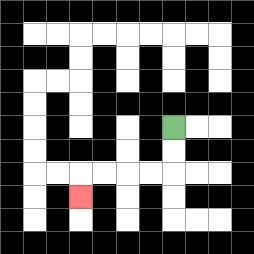{'start': '[7, 5]', 'end': '[3, 8]', 'path_directions': 'D,D,L,L,L,L,D', 'path_coordinates': '[[7, 5], [7, 6], [7, 7], [6, 7], [5, 7], [4, 7], [3, 7], [3, 8]]'}